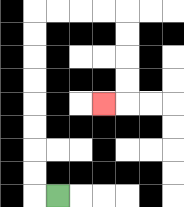{'start': '[2, 8]', 'end': '[4, 4]', 'path_directions': 'L,U,U,U,U,U,U,U,U,R,R,R,R,D,D,D,D,L', 'path_coordinates': '[[2, 8], [1, 8], [1, 7], [1, 6], [1, 5], [1, 4], [1, 3], [1, 2], [1, 1], [1, 0], [2, 0], [3, 0], [4, 0], [5, 0], [5, 1], [5, 2], [5, 3], [5, 4], [4, 4]]'}